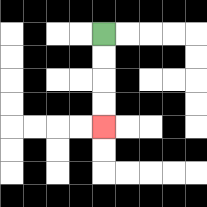{'start': '[4, 1]', 'end': '[4, 5]', 'path_directions': 'D,D,D,D', 'path_coordinates': '[[4, 1], [4, 2], [4, 3], [4, 4], [4, 5]]'}